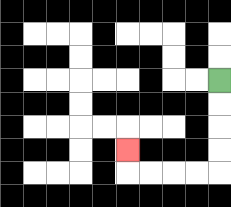{'start': '[9, 3]', 'end': '[5, 6]', 'path_directions': 'D,D,D,D,L,L,L,L,U', 'path_coordinates': '[[9, 3], [9, 4], [9, 5], [9, 6], [9, 7], [8, 7], [7, 7], [6, 7], [5, 7], [5, 6]]'}